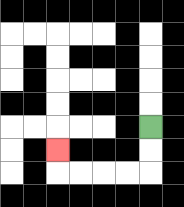{'start': '[6, 5]', 'end': '[2, 6]', 'path_directions': 'D,D,L,L,L,L,U', 'path_coordinates': '[[6, 5], [6, 6], [6, 7], [5, 7], [4, 7], [3, 7], [2, 7], [2, 6]]'}